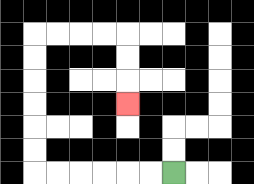{'start': '[7, 7]', 'end': '[5, 4]', 'path_directions': 'L,L,L,L,L,L,U,U,U,U,U,U,R,R,R,R,D,D,D', 'path_coordinates': '[[7, 7], [6, 7], [5, 7], [4, 7], [3, 7], [2, 7], [1, 7], [1, 6], [1, 5], [1, 4], [1, 3], [1, 2], [1, 1], [2, 1], [3, 1], [4, 1], [5, 1], [5, 2], [5, 3], [5, 4]]'}